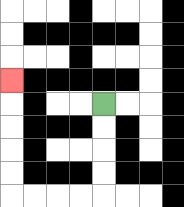{'start': '[4, 4]', 'end': '[0, 3]', 'path_directions': 'D,D,D,D,L,L,L,L,U,U,U,U,U', 'path_coordinates': '[[4, 4], [4, 5], [4, 6], [4, 7], [4, 8], [3, 8], [2, 8], [1, 8], [0, 8], [0, 7], [0, 6], [0, 5], [0, 4], [0, 3]]'}